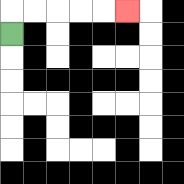{'start': '[0, 1]', 'end': '[5, 0]', 'path_directions': 'U,R,R,R,R,R', 'path_coordinates': '[[0, 1], [0, 0], [1, 0], [2, 0], [3, 0], [4, 0], [5, 0]]'}